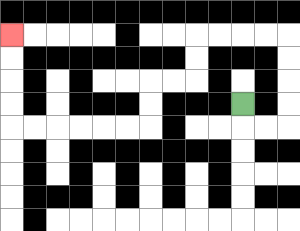{'start': '[10, 4]', 'end': '[0, 1]', 'path_directions': 'D,R,R,U,U,U,U,L,L,L,L,D,D,L,L,D,D,L,L,L,L,L,L,U,U,U,U', 'path_coordinates': '[[10, 4], [10, 5], [11, 5], [12, 5], [12, 4], [12, 3], [12, 2], [12, 1], [11, 1], [10, 1], [9, 1], [8, 1], [8, 2], [8, 3], [7, 3], [6, 3], [6, 4], [6, 5], [5, 5], [4, 5], [3, 5], [2, 5], [1, 5], [0, 5], [0, 4], [0, 3], [0, 2], [0, 1]]'}